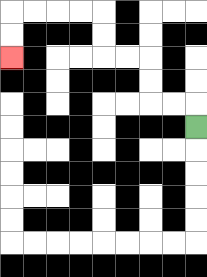{'start': '[8, 5]', 'end': '[0, 2]', 'path_directions': 'U,L,L,U,U,L,L,U,U,L,L,L,L,D,D', 'path_coordinates': '[[8, 5], [8, 4], [7, 4], [6, 4], [6, 3], [6, 2], [5, 2], [4, 2], [4, 1], [4, 0], [3, 0], [2, 0], [1, 0], [0, 0], [0, 1], [0, 2]]'}